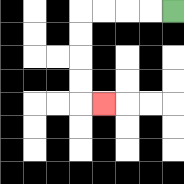{'start': '[7, 0]', 'end': '[4, 4]', 'path_directions': 'L,L,L,L,D,D,D,D,R', 'path_coordinates': '[[7, 0], [6, 0], [5, 0], [4, 0], [3, 0], [3, 1], [3, 2], [3, 3], [3, 4], [4, 4]]'}